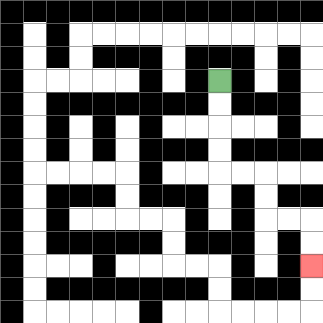{'start': '[9, 3]', 'end': '[13, 11]', 'path_directions': 'D,D,D,D,R,R,D,D,R,R,D,D', 'path_coordinates': '[[9, 3], [9, 4], [9, 5], [9, 6], [9, 7], [10, 7], [11, 7], [11, 8], [11, 9], [12, 9], [13, 9], [13, 10], [13, 11]]'}